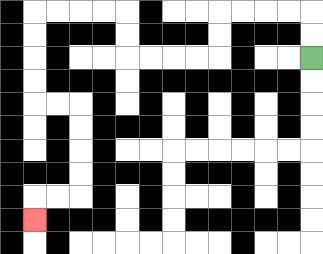{'start': '[13, 2]', 'end': '[1, 9]', 'path_directions': 'U,U,L,L,L,L,D,D,L,L,L,L,U,U,L,L,L,L,D,D,D,D,R,R,D,D,D,D,L,L,D', 'path_coordinates': '[[13, 2], [13, 1], [13, 0], [12, 0], [11, 0], [10, 0], [9, 0], [9, 1], [9, 2], [8, 2], [7, 2], [6, 2], [5, 2], [5, 1], [5, 0], [4, 0], [3, 0], [2, 0], [1, 0], [1, 1], [1, 2], [1, 3], [1, 4], [2, 4], [3, 4], [3, 5], [3, 6], [3, 7], [3, 8], [2, 8], [1, 8], [1, 9]]'}